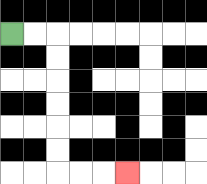{'start': '[0, 1]', 'end': '[5, 7]', 'path_directions': 'R,R,D,D,D,D,D,D,R,R,R', 'path_coordinates': '[[0, 1], [1, 1], [2, 1], [2, 2], [2, 3], [2, 4], [2, 5], [2, 6], [2, 7], [3, 7], [4, 7], [5, 7]]'}